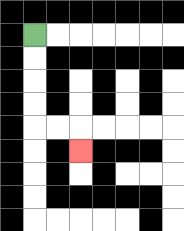{'start': '[1, 1]', 'end': '[3, 6]', 'path_directions': 'D,D,D,D,R,R,D', 'path_coordinates': '[[1, 1], [1, 2], [1, 3], [1, 4], [1, 5], [2, 5], [3, 5], [3, 6]]'}